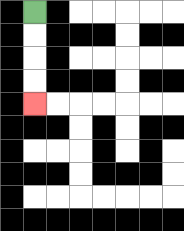{'start': '[1, 0]', 'end': '[1, 4]', 'path_directions': 'D,D,D,D', 'path_coordinates': '[[1, 0], [1, 1], [1, 2], [1, 3], [1, 4]]'}